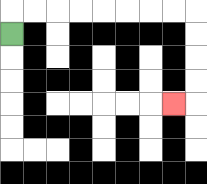{'start': '[0, 1]', 'end': '[7, 4]', 'path_directions': 'U,R,R,R,R,R,R,R,R,D,D,D,D,L', 'path_coordinates': '[[0, 1], [0, 0], [1, 0], [2, 0], [3, 0], [4, 0], [5, 0], [6, 0], [7, 0], [8, 0], [8, 1], [8, 2], [8, 3], [8, 4], [7, 4]]'}